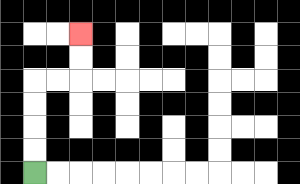{'start': '[1, 7]', 'end': '[3, 1]', 'path_directions': 'U,U,U,U,R,R,U,U', 'path_coordinates': '[[1, 7], [1, 6], [1, 5], [1, 4], [1, 3], [2, 3], [3, 3], [3, 2], [3, 1]]'}